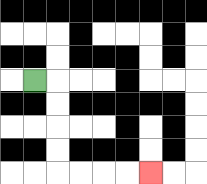{'start': '[1, 3]', 'end': '[6, 7]', 'path_directions': 'R,D,D,D,D,R,R,R,R', 'path_coordinates': '[[1, 3], [2, 3], [2, 4], [2, 5], [2, 6], [2, 7], [3, 7], [4, 7], [5, 7], [6, 7]]'}